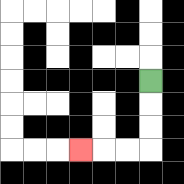{'start': '[6, 3]', 'end': '[3, 6]', 'path_directions': 'D,D,D,L,L,L', 'path_coordinates': '[[6, 3], [6, 4], [6, 5], [6, 6], [5, 6], [4, 6], [3, 6]]'}